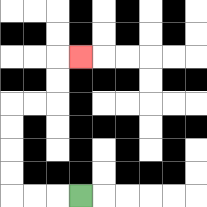{'start': '[3, 8]', 'end': '[3, 2]', 'path_directions': 'L,L,L,U,U,U,U,R,R,U,U,R', 'path_coordinates': '[[3, 8], [2, 8], [1, 8], [0, 8], [0, 7], [0, 6], [0, 5], [0, 4], [1, 4], [2, 4], [2, 3], [2, 2], [3, 2]]'}